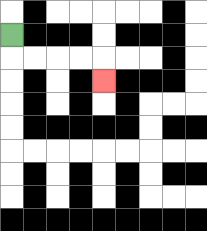{'start': '[0, 1]', 'end': '[4, 3]', 'path_directions': 'D,R,R,R,R,D', 'path_coordinates': '[[0, 1], [0, 2], [1, 2], [2, 2], [3, 2], [4, 2], [4, 3]]'}